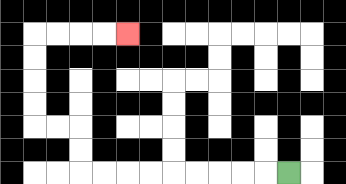{'start': '[12, 7]', 'end': '[5, 1]', 'path_directions': 'L,L,L,L,L,L,L,L,L,U,U,L,L,U,U,U,U,R,R,R,R', 'path_coordinates': '[[12, 7], [11, 7], [10, 7], [9, 7], [8, 7], [7, 7], [6, 7], [5, 7], [4, 7], [3, 7], [3, 6], [3, 5], [2, 5], [1, 5], [1, 4], [1, 3], [1, 2], [1, 1], [2, 1], [3, 1], [4, 1], [5, 1]]'}